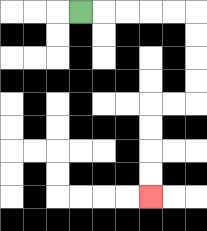{'start': '[3, 0]', 'end': '[6, 8]', 'path_directions': 'R,R,R,R,R,D,D,D,D,L,L,D,D,D,D', 'path_coordinates': '[[3, 0], [4, 0], [5, 0], [6, 0], [7, 0], [8, 0], [8, 1], [8, 2], [8, 3], [8, 4], [7, 4], [6, 4], [6, 5], [6, 6], [6, 7], [6, 8]]'}